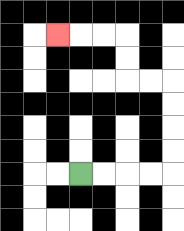{'start': '[3, 7]', 'end': '[2, 1]', 'path_directions': 'R,R,R,R,U,U,U,U,L,L,U,U,L,L,L', 'path_coordinates': '[[3, 7], [4, 7], [5, 7], [6, 7], [7, 7], [7, 6], [7, 5], [7, 4], [7, 3], [6, 3], [5, 3], [5, 2], [5, 1], [4, 1], [3, 1], [2, 1]]'}